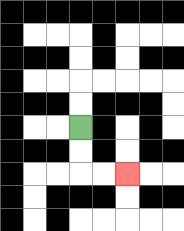{'start': '[3, 5]', 'end': '[5, 7]', 'path_directions': 'D,D,R,R', 'path_coordinates': '[[3, 5], [3, 6], [3, 7], [4, 7], [5, 7]]'}